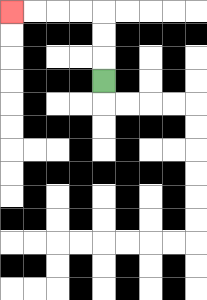{'start': '[4, 3]', 'end': '[0, 0]', 'path_directions': 'U,U,U,L,L,L,L', 'path_coordinates': '[[4, 3], [4, 2], [4, 1], [4, 0], [3, 0], [2, 0], [1, 0], [0, 0]]'}